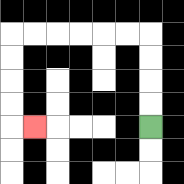{'start': '[6, 5]', 'end': '[1, 5]', 'path_directions': 'U,U,U,U,L,L,L,L,L,L,D,D,D,D,R', 'path_coordinates': '[[6, 5], [6, 4], [6, 3], [6, 2], [6, 1], [5, 1], [4, 1], [3, 1], [2, 1], [1, 1], [0, 1], [0, 2], [0, 3], [0, 4], [0, 5], [1, 5]]'}